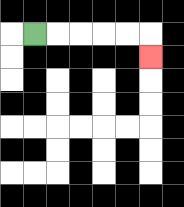{'start': '[1, 1]', 'end': '[6, 2]', 'path_directions': 'R,R,R,R,R,D', 'path_coordinates': '[[1, 1], [2, 1], [3, 1], [4, 1], [5, 1], [6, 1], [6, 2]]'}